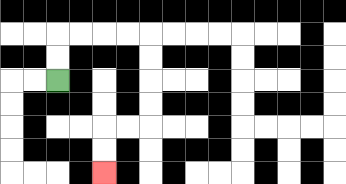{'start': '[2, 3]', 'end': '[4, 7]', 'path_directions': 'U,U,R,R,R,R,D,D,D,D,L,L,D,D', 'path_coordinates': '[[2, 3], [2, 2], [2, 1], [3, 1], [4, 1], [5, 1], [6, 1], [6, 2], [6, 3], [6, 4], [6, 5], [5, 5], [4, 5], [4, 6], [4, 7]]'}